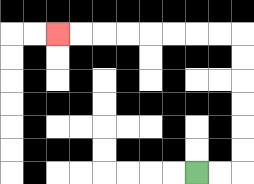{'start': '[8, 7]', 'end': '[2, 1]', 'path_directions': 'R,R,U,U,U,U,U,U,L,L,L,L,L,L,L,L', 'path_coordinates': '[[8, 7], [9, 7], [10, 7], [10, 6], [10, 5], [10, 4], [10, 3], [10, 2], [10, 1], [9, 1], [8, 1], [7, 1], [6, 1], [5, 1], [4, 1], [3, 1], [2, 1]]'}